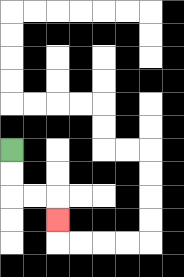{'start': '[0, 6]', 'end': '[2, 9]', 'path_directions': 'D,D,R,R,D', 'path_coordinates': '[[0, 6], [0, 7], [0, 8], [1, 8], [2, 8], [2, 9]]'}